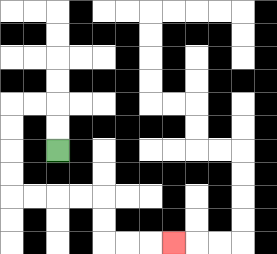{'start': '[2, 6]', 'end': '[7, 10]', 'path_directions': 'U,U,L,L,D,D,D,D,R,R,R,R,D,D,R,R,R', 'path_coordinates': '[[2, 6], [2, 5], [2, 4], [1, 4], [0, 4], [0, 5], [0, 6], [0, 7], [0, 8], [1, 8], [2, 8], [3, 8], [4, 8], [4, 9], [4, 10], [5, 10], [6, 10], [7, 10]]'}